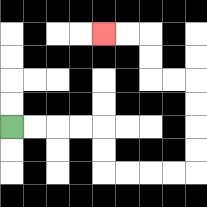{'start': '[0, 5]', 'end': '[4, 1]', 'path_directions': 'R,R,R,R,D,D,R,R,R,R,U,U,U,U,L,L,U,U,L,L', 'path_coordinates': '[[0, 5], [1, 5], [2, 5], [3, 5], [4, 5], [4, 6], [4, 7], [5, 7], [6, 7], [7, 7], [8, 7], [8, 6], [8, 5], [8, 4], [8, 3], [7, 3], [6, 3], [6, 2], [6, 1], [5, 1], [4, 1]]'}